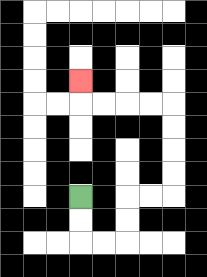{'start': '[3, 8]', 'end': '[3, 3]', 'path_directions': 'D,D,R,R,U,U,R,R,U,U,U,U,L,L,L,L,U', 'path_coordinates': '[[3, 8], [3, 9], [3, 10], [4, 10], [5, 10], [5, 9], [5, 8], [6, 8], [7, 8], [7, 7], [7, 6], [7, 5], [7, 4], [6, 4], [5, 4], [4, 4], [3, 4], [3, 3]]'}